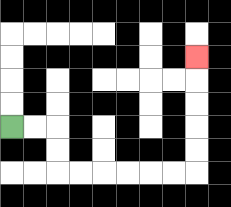{'start': '[0, 5]', 'end': '[8, 2]', 'path_directions': 'R,R,D,D,R,R,R,R,R,R,U,U,U,U,U', 'path_coordinates': '[[0, 5], [1, 5], [2, 5], [2, 6], [2, 7], [3, 7], [4, 7], [5, 7], [6, 7], [7, 7], [8, 7], [8, 6], [8, 5], [8, 4], [8, 3], [8, 2]]'}